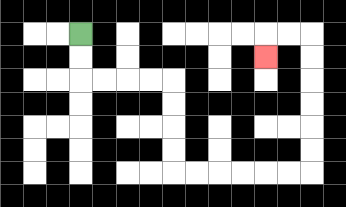{'start': '[3, 1]', 'end': '[11, 2]', 'path_directions': 'D,D,R,R,R,R,D,D,D,D,R,R,R,R,R,R,U,U,U,U,U,U,L,L,D', 'path_coordinates': '[[3, 1], [3, 2], [3, 3], [4, 3], [5, 3], [6, 3], [7, 3], [7, 4], [7, 5], [7, 6], [7, 7], [8, 7], [9, 7], [10, 7], [11, 7], [12, 7], [13, 7], [13, 6], [13, 5], [13, 4], [13, 3], [13, 2], [13, 1], [12, 1], [11, 1], [11, 2]]'}